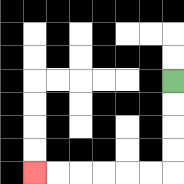{'start': '[7, 3]', 'end': '[1, 7]', 'path_directions': 'D,D,D,D,L,L,L,L,L,L', 'path_coordinates': '[[7, 3], [7, 4], [7, 5], [7, 6], [7, 7], [6, 7], [5, 7], [4, 7], [3, 7], [2, 7], [1, 7]]'}